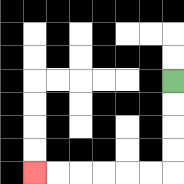{'start': '[7, 3]', 'end': '[1, 7]', 'path_directions': 'D,D,D,D,L,L,L,L,L,L', 'path_coordinates': '[[7, 3], [7, 4], [7, 5], [7, 6], [7, 7], [6, 7], [5, 7], [4, 7], [3, 7], [2, 7], [1, 7]]'}